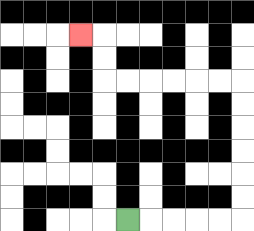{'start': '[5, 9]', 'end': '[3, 1]', 'path_directions': 'R,R,R,R,R,U,U,U,U,U,U,L,L,L,L,L,L,U,U,L', 'path_coordinates': '[[5, 9], [6, 9], [7, 9], [8, 9], [9, 9], [10, 9], [10, 8], [10, 7], [10, 6], [10, 5], [10, 4], [10, 3], [9, 3], [8, 3], [7, 3], [6, 3], [5, 3], [4, 3], [4, 2], [4, 1], [3, 1]]'}